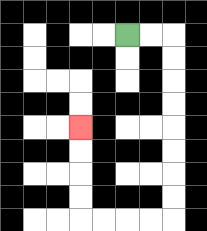{'start': '[5, 1]', 'end': '[3, 5]', 'path_directions': 'R,R,D,D,D,D,D,D,D,D,L,L,L,L,U,U,U,U', 'path_coordinates': '[[5, 1], [6, 1], [7, 1], [7, 2], [7, 3], [7, 4], [7, 5], [7, 6], [7, 7], [7, 8], [7, 9], [6, 9], [5, 9], [4, 9], [3, 9], [3, 8], [3, 7], [3, 6], [3, 5]]'}